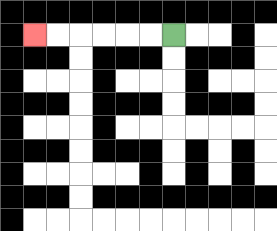{'start': '[7, 1]', 'end': '[1, 1]', 'path_directions': 'L,L,L,L,L,L', 'path_coordinates': '[[7, 1], [6, 1], [5, 1], [4, 1], [3, 1], [2, 1], [1, 1]]'}